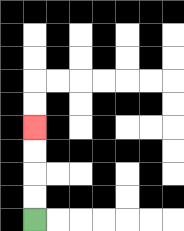{'start': '[1, 9]', 'end': '[1, 5]', 'path_directions': 'U,U,U,U', 'path_coordinates': '[[1, 9], [1, 8], [1, 7], [1, 6], [1, 5]]'}